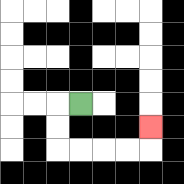{'start': '[3, 4]', 'end': '[6, 5]', 'path_directions': 'L,D,D,R,R,R,R,U', 'path_coordinates': '[[3, 4], [2, 4], [2, 5], [2, 6], [3, 6], [4, 6], [5, 6], [6, 6], [6, 5]]'}